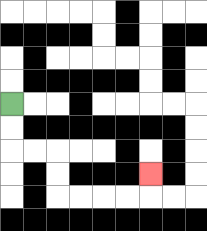{'start': '[0, 4]', 'end': '[6, 7]', 'path_directions': 'D,D,R,R,D,D,R,R,R,R,U', 'path_coordinates': '[[0, 4], [0, 5], [0, 6], [1, 6], [2, 6], [2, 7], [2, 8], [3, 8], [4, 8], [5, 8], [6, 8], [6, 7]]'}